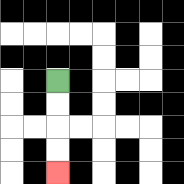{'start': '[2, 3]', 'end': '[2, 7]', 'path_directions': 'D,D,D,D', 'path_coordinates': '[[2, 3], [2, 4], [2, 5], [2, 6], [2, 7]]'}